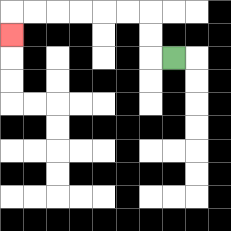{'start': '[7, 2]', 'end': '[0, 1]', 'path_directions': 'L,U,U,L,L,L,L,L,L,D', 'path_coordinates': '[[7, 2], [6, 2], [6, 1], [6, 0], [5, 0], [4, 0], [3, 0], [2, 0], [1, 0], [0, 0], [0, 1]]'}